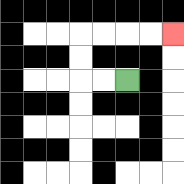{'start': '[5, 3]', 'end': '[7, 1]', 'path_directions': 'L,L,U,U,R,R,R,R', 'path_coordinates': '[[5, 3], [4, 3], [3, 3], [3, 2], [3, 1], [4, 1], [5, 1], [6, 1], [7, 1]]'}